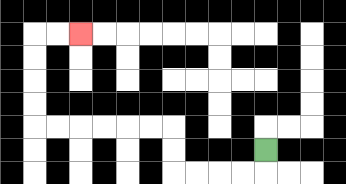{'start': '[11, 6]', 'end': '[3, 1]', 'path_directions': 'D,L,L,L,L,U,U,L,L,L,L,L,L,U,U,U,U,R,R', 'path_coordinates': '[[11, 6], [11, 7], [10, 7], [9, 7], [8, 7], [7, 7], [7, 6], [7, 5], [6, 5], [5, 5], [4, 5], [3, 5], [2, 5], [1, 5], [1, 4], [1, 3], [1, 2], [1, 1], [2, 1], [3, 1]]'}